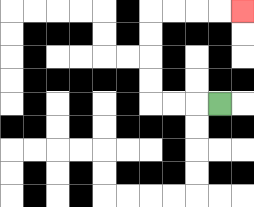{'start': '[9, 4]', 'end': '[10, 0]', 'path_directions': 'L,L,L,U,U,U,U,R,R,R,R', 'path_coordinates': '[[9, 4], [8, 4], [7, 4], [6, 4], [6, 3], [6, 2], [6, 1], [6, 0], [7, 0], [8, 0], [9, 0], [10, 0]]'}